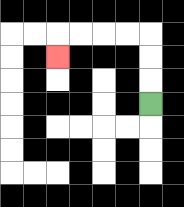{'start': '[6, 4]', 'end': '[2, 2]', 'path_directions': 'U,U,U,L,L,L,L,D', 'path_coordinates': '[[6, 4], [6, 3], [6, 2], [6, 1], [5, 1], [4, 1], [3, 1], [2, 1], [2, 2]]'}